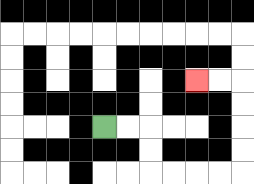{'start': '[4, 5]', 'end': '[8, 3]', 'path_directions': 'R,R,D,D,R,R,R,R,U,U,U,U,L,L', 'path_coordinates': '[[4, 5], [5, 5], [6, 5], [6, 6], [6, 7], [7, 7], [8, 7], [9, 7], [10, 7], [10, 6], [10, 5], [10, 4], [10, 3], [9, 3], [8, 3]]'}